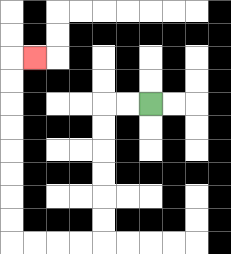{'start': '[6, 4]', 'end': '[1, 2]', 'path_directions': 'L,L,D,D,D,D,D,D,L,L,L,L,U,U,U,U,U,U,U,U,R', 'path_coordinates': '[[6, 4], [5, 4], [4, 4], [4, 5], [4, 6], [4, 7], [4, 8], [4, 9], [4, 10], [3, 10], [2, 10], [1, 10], [0, 10], [0, 9], [0, 8], [0, 7], [0, 6], [0, 5], [0, 4], [0, 3], [0, 2], [1, 2]]'}